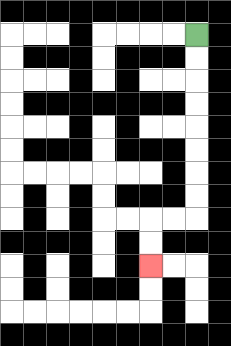{'start': '[8, 1]', 'end': '[6, 11]', 'path_directions': 'D,D,D,D,D,D,D,D,L,L,D,D', 'path_coordinates': '[[8, 1], [8, 2], [8, 3], [8, 4], [8, 5], [8, 6], [8, 7], [8, 8], [8, 9], [7, 9], [6, 9], [6, 10], [6, 11]]'}